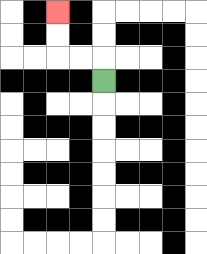{'start': '[4, 3]', 'end': '[2, 0]', 'path_directions': 'U,L,L,U,U', 'path_coordinates': '[[4, 3], [4, 2], [3, 2], [2, 2], [2, 1], [2, 0]]'}